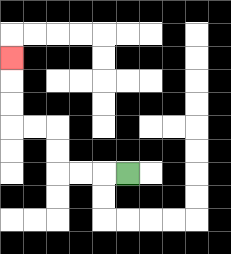{'start': '[5, 7]', 'end': '[0, 2]', 'path_directions': 'L,L,L,U,U,L,L,U,U,U', 'path_coordinates': '[[5, 7], [4, 7], [3, 7], [2, 7], [2, 6], [2, 5], [1, 5], [0, 5], [0, 4], [0, 3], [0, 2]]'}